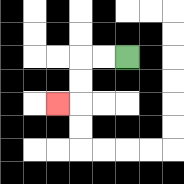{'start': '[5, 2]', 'end': '[2, 4]', 'path_directions': 'L,L,D,D,L', 'path_coordinates': '[[5, 2], [4, 2], [3, 2], [3, 3], [3, 4], [2, 4]]'}